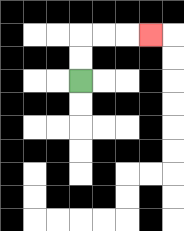{'start': '[3, 3]', 'end': '[6, 1]', 'path_directions': 'U,U,R,R,R', 'path_coordinates': '[[3, 3], [3, 2], [3, 1], [4, 1], [5, 1], [6, 1]]'}